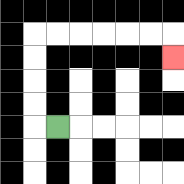{'start': '[2, 5]', 'end': '[7, 2]', 'path_directions': 'L,U,U,U,U,R,R,R,R,R,R,D', 'path_coordinates': '[[2, 5], [1, 5], [1, 4], [1, 3], [1, 2], [1, 1], [2, 1], [3, 1], [4, 1], [5, 1], [6, 1], [7, 1], [7, 2]]'}